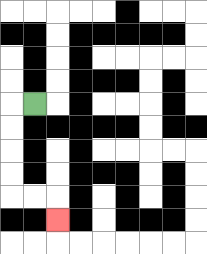{'start': '[1, 4]', 'end': '[2, 9]', 'path_directions': 'L,D,D,D,D,R,R,D', 'path_coordinates': '[[1, 4], [0, 4], [0, 5], [0, 6], [0, 7], [0, 8], [1, 8], [2, 8], [2, 9]]'}